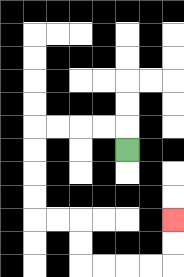{'start': '[5, 6]', 'end': '[7, 9]', 'path_directions': 'U,L,L,L,L,D,D,D,D,R,R,D,D,R,R,R,R,U,U', 'path_coordinates': '[[5, 6], [5, 5], [4, 5], [3, 5], [2, 5], [1, 5], [1, 6], [1, 7], [1, 8], [1, 9], [2, 9], [3, 9], [3, 10], [3, 11], [4, 11], [5, 11], [6, 11], [7, 11], [7, 10], [7, 9]]'}